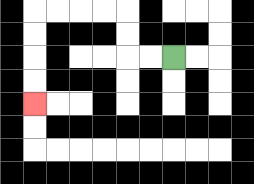{'start': '[7, 2]', 'end': '[1, 4]', 'path_directions': 'L,L,U,U,L,L,L,L,D,D,D,D', 'path_coordinates': '[[7, 2], [6, 2], [5, 2], [5, 1], [5, 0], [4, 0], [3, 0], [2, 0], [1, 0], [1, 1], [1, 2], [1, 3], [1, 4]]'}